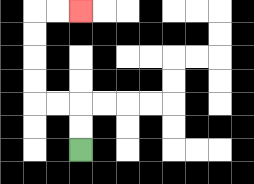{'start': '[3, 6]', 'end': '[3, 0]', 'path_directions': 'U,U,L,L,U,U,U,U,R,R', 'path_coordinates': '[[3, 6], [3, 5], [3, 4], [2, 4], [1, 4], [1, 3], [1, 2], [1, 1], [1, 0], [2, 0], [3, 0]]'}